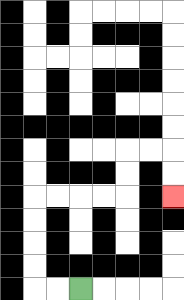{'start': '[3, 12]', 'end': '[7, 8]', 'path_directions': 'L,L,U,U,U,U,R,R,R,R,U,U,R,R,D,D', 'path_coordinates': '[[3, 12], [2, 12], [1, 12], [1, 11], [1, 10], [1, 9], [1, 8], [2, 8], [3, 8], [4, 8], [5, 8], [5, 7], [5, 6], [6, 6], [7, 6], [7, 7], [7, 8]]'}